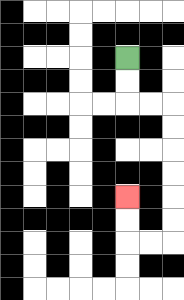{'start': '[5, 2]', 'end': '[5, 8]', 'path_directions': 'D,D,R,R,D,D,D,D,D,D,L,L,U,U', 'path_coordinates': '[[5, 2], [5, 3], [5, 4], [6, 4], [7, 4], [7, 5], [7, 6], [7, 7], [7, 8], [7, 9], [7, 10], [6, 10], [5, 10], [5, 9], [5, 8]]'}